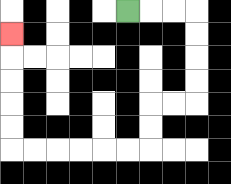{'start': '[5, 0]', 'end': '[0, 1]', 'path_directions': 'R,R,R,D,D,D,D,L,L,D,D,L,L,L,L,L,L,U,U,U,U,U', 'path_coordinates': '[[5, 0], [6, 0], [7, 0], [8, 0], [8, 1], [8, 2], [8, 3], [8, 4], [7, 4], [6, 4], [6, 5], [6, 6], [5, 6], [4, 6], [3, 6], [2, 6], [1, 6], [0, 6], [0, 5], [0, 4], [0, 3], [0, 2], [0, 1]]'}